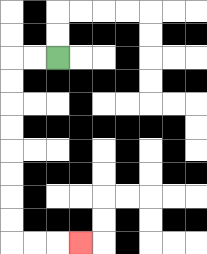{'start': '[2, 2]', 'end': '[3, 10]', 'path_directions': 'L,L,D,D,D,D,D,D,D,D,R,R,R', 'path_coordinates': '[[2, 2], [1, 2], [0, 2], [0, 3], [0, 4], [0, 5], [0, 6], [0, 7], [0, 8], [0, 9], [0, 10], [1, 10], [2, 10], [3, 10]]'}